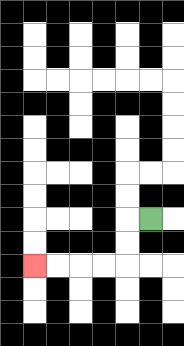{'start': '[6, 9]', 'end': '[1, 11]', 'path_directions': 'L,D,D,L,L,L,L', 'path_coordinates': '[[6, 9], [5, 9], [5, 10], [5, 11], [4, 11], [3, 11], [2, 11], [1, 11]]'}